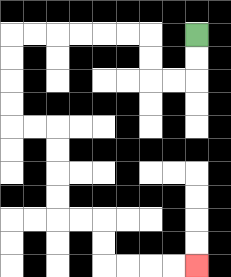{'start': '[8, 1]', 'end': '[8, 11]', 'path_directions': 'D,D,L,L,U,U,L,L,L,L,L,L,D,D,D,D,R,R,D,D,D,D,R,R,D,D,R,R,R,R', 'path_coordinates': '[[8, 1], [8, 2], [8, 3], [7, 3], [6, 3], [6, 2], [6, 1], [5, 1], [4, 1], [3, 1], [2, 1], [1, 1], [0, 1], [0, 2], [0, 3], [0, 4], [0, 5], [1, 5], [2, 5], [2, 6], [2, 7], [2, 8], [2, 9], [3, 9], [4, 9], [4, 10], [4, 11], [5, 11], [6, 11], [7, 11], [8, 11]]'}